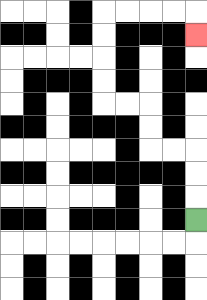{'start': '[8, 9]', 'end': '[8, 1]', 'path_directions': 'U,U,U,L,L,U,U,L,L,U,U,U,U,R,R,R,R,D', 'path_coordinates': '[[8, 9], [8, 8], [8, 7], [8, 6], [7, 6], [6, 6], [6, 5], [6, 4], [5, 4], [4, 4], [4, 3], [4, 2], [4, 1], [4, 0], [5, 0], [6, 0], [7, 0], [8, 0], [8, 1]]'}